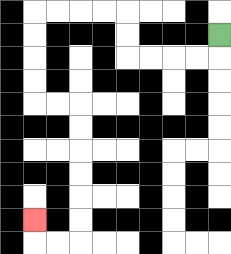{'start': '[9, 1]', 'end': '[1, 9]', 'path_directions': 'D,L,L,L,L,U,U,L,L,L,L,D,D,D,D,R,R,D,D,D,D,D,D,L,L,U', 'path_coordinates': '[[9, 1], [9, 2], [8, 2], [7, 2], [6, 2], [5, 2], [5, 1], [5, 0], [4, 0], [3, 0], [2, 0], [1, 0], [1, 1], [1, 2], [1, 3], [1, 4], [2, 4], [3, 4], [3, 5], [3, 6], [3, 7], [3, 8], [3, 9], [3, 10], [2, 10], [1, 10], [1, 9]]'}